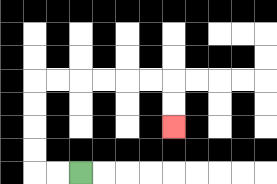{'start': '[3, 7]', 'end': '[7, 5]', 'path_directions': 'L,L,U,U,U,U,R,R,R,R,R,R,D,D', 'path_coordinates': '[[3, 7], [2, 7], [1, 7], [1, 6], [1, 5], [1, 4], [1, 3], [2, 3], [3, 3], [4, 3], [5, 3], [6, 3], [7, 3], [7, 4], [7, 5]]'}